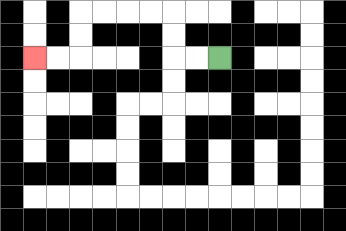{'start': '[9, 2]', 'end': '[1, 2]', 'path_directions': 'L,L,U,U,L,L,L,L,D,D,L,L', 'path_coordinates': '[[9, 2], [8, 2], [7, 2], [7, 1], [7, 0], [6, 0], [5, 0], [4, 0], [3, 0], [3, 1], [3, 2], [2, 2], [1, 2]]'}